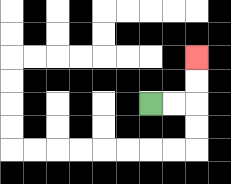{'start': '[6, 4]', 'end': '[8, 2]', 'path_directions': 'R,R,U,U', 'path_coordinates': '[[6, 4], [7, 4], [8, 4], [8, 3], [8, 2]]'}